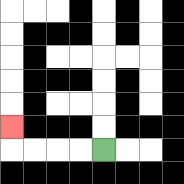{'start': '[4, 6]', 'end': '[0, 5]', 'path_directions': 'L,L,L,L,U', 'path_coordinates': '[[4, 6], [3, 6], [2, 6], [1, 6], [0, 6], [0, 5]]'}